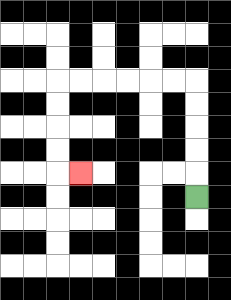{'start': '[8, 8]', 'end': '[3, 7]', 'path_directions': 'U,U,U,U,U,L,L,L,L,L,L,D,D,D,D,R', 'path_coordinates': '[[8, 8], [8, 7], [8, 6], [8, 5], [8, 4], [8, 3], [7, 3], [6, 3], [5, 3], [4, 3], [3, 3], [2, 3], [2, 4], [2, 5], [2, 6], [2, 7], [3, 7]]'}